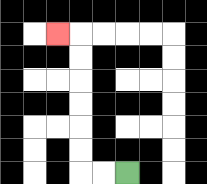{'start': '[5, 7]', 'end': '[2, 1]', 'path_directions': 'L,L,U,U,U,U,U,U,L', 'path_coordinates': '[[5, 7], [4, 7], [3, 7], [3, 6], [3, 5], [3, 4], [3, 3], [3, 2], [3, 1], [2, 1]]'}